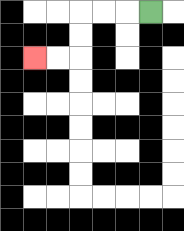{'start': '[6, 0]', 'end': '[1, 2]', 'path_directions': 'L,L,L,D,D,L,L', 'path_coordinates': '[[6, 0], [5, 0], [4, 0], [3, 0], [3, 1], [3, 2], [2, 2], [1, 2]]'}